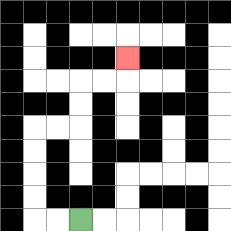{'start': '[3, 9]', 'end': '[5, 2]', 'path_directions': 'L,L,U,U,U,U,R,R,U,U,R,R,U', 'path_coordinates': '[[3, 9], [2, 9], [1, 9], [1, 8], [1, 7], [1, 6], [1, 5], [2, 5], [3, 5], [3, 4], [3, 3], [4, 3], [5, 3], [5, 2]]'}